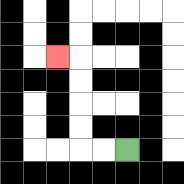{'start': '[5, 6]', 'end': '[2, 2]', 'path_directions': 'L,L,U,U,U,U,L', 'path_coordinates': '[[5, 6], [4, 6], [3, 6], [3, 5], [3, 4], [3, 3], [3, 2], [2, 2]]'}